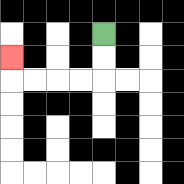{'start': '[4, 1]', 'end': '[0, 2]', 'path_directions': 'D,D,L,L,L,L,U', 'path_coordinates': '[[4, 1], [4, 2], [4, 3], [3, 3], [2, 3], [1, 3], [0, 3], [0, 2]]'}